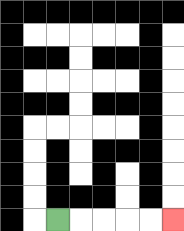{'start': '[2, 9]', 'end': '[7, 9]', 'path_directions': 'R,R,R,R,R', 'path_coordinates': '[[2, 9], [3, 9], [4, 9], [5, 9], [6, 9], [7, 9]]'}